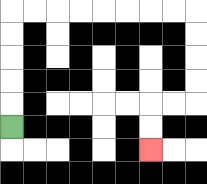{'start': '[0, 5]', 'end': '[6, 6]', 'path_directions': 'U,U,U,U,U,R,R,R,R,R,R,R,R,D,D,D,D,L,L,D,D', 'path_coordinates': '[[0, 5], [0, 4], [0, 3], [0, 2], [0, 1], [0, 0], [1, 0], [2, 0], [3, 0], [4, 0], [5, 0], [6, 0], [7, 0], [8, 0], [8, 1], [8, 2], [8, 3], [8, 4], [7, 4], [6, 4], [6, 5], [6, 6]]'}